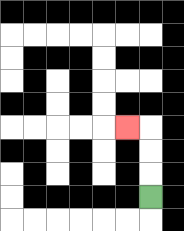{'start': '[6, 8]', 'end': '[5, 5]', 'path_directions': 'U,U,U,L', 'path_coordinates': '[[6, 8], [6, 7], [6, 6], [6, 5], [5, 5]]'}